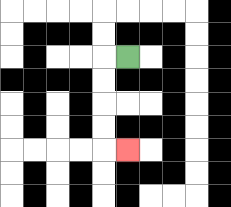{'start': '[5, 2]', 'end': '[5, 6]', 'path_directions': 'L,D,D,D,D,R', 'path_coordinates': '[[5, 2], [4, 2], [4, 3], [4, 4], [4, 5], [4, 6], [5, 6]]'}